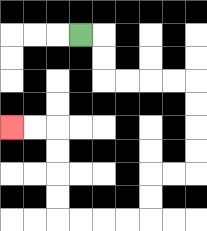{'start': '[3, 1]', 'end': '[0, 5]', 'path_directions': 'R,D,D,R,R,R,R,D,D,D,D,L,L,D,D,L,L,L,L,U,U,U,U,L,L', 'path_coordinates': '[[3, 1], [4, 1], [4, 2], [4, 3], [5, 3], [6, 3], [7, 3], [8, 3], [8, 4], [8, 5], [8, 6], [8, 7], [7, 7], [6, 7], [6, 8], [6, 9], [5, 9], [4, 9], [3, 9], [2, 9], [2, 8], [2, 7], [2, 6], [2, 5], [1, 5], [0, 5]]'}